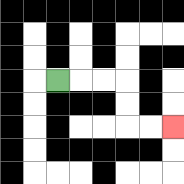{'start': '[2, 3]', 'end': '[7, 5]', 'path_directions': 'R,R,R,D,D,R,R', 'path_coordinates': '[[2, 3], [3, 3], [4, 3], [5, 3], [5, 4], [5, 5], [6, 5], [7, 5]]'}